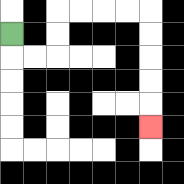{'start': '[0, 1]', 'end': '[6, 5]', 'path_directions': 'D,R,R,U,U,R,R,R,R,D,D,D,D,D', 'path_coordinates': '[[0, 1], [0, 2], [1, 2], [2, 2], [2, 1], [2, 0], [3, 0], [4, 0], [5, 0], [6, 0], [6, 1], [6, 2], [6, 3], [6, 4], [6, 5]]'}